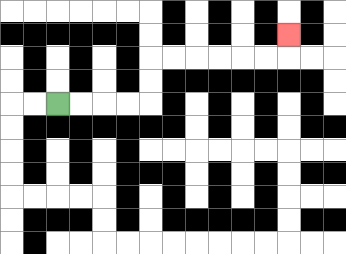{'start': '[2, 4]', 'end': '[12, 1]', 'path_directions': 'R,R,R,R,U,U,R,R,R,R,R,R,U', 'path_coordinates': '[[2, 4], [3, 4], [4, 4], [5, 4], [6, 4], [6, 3], [6, 2], [7, 2], [8, 2], [9, 2], [10, 2], [11, 2], [12, 2], [12, 1]]'}